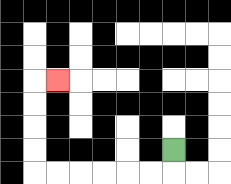{'start': '[7, 6]', 'end': '[2, 3]', 'path_directions': 'D,L,L,L,L,L,L,U,U,U,U,R', 'path_coordinates': '[[7, 6], [7, 7], [6, 7], [5, 7], [4, 7], [3, 7], [2, 7], [1, 7], [1, 6], [1, 5], [1, 4], [1, 3], [2, 3]]'}